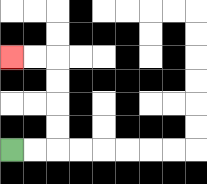{'start': '[0, 6]', 'end': '[0, 2]', 'path_directions': 'R,R,U,U,U,U,L,L', 'path_coordinates': '[[0, 6], [1, 6], [2, 6], [2, 5], [2, 4], [2, 3], [2, 2], [1, 2], [0, 2]]'}